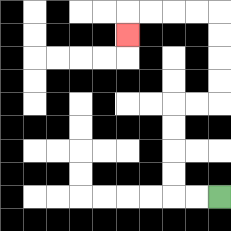{'start': '[9, 8]', 'end': '[5, 1]', 'path_directions': 'L,L,U,U,U,U,R,R,U,U,U,U,L,L,L,L,D', 'path_coordinates': '[[9, 8], [8, 8], [7, 8], [7, 7], [7, 6], [7, 5], [7, 4], [8, 4], [9, 4], [9, 3], [9, 2], [9, 1], [9, 0], [8, 0], [7, 0], [6, 0], [5, 0], [5, 1]]'}